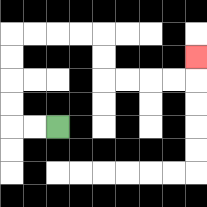{'start': '[2, 5]', 'end': '[8, 2]', 'path_directions': 'L,L,U,U,U,U,R,R,R,R,D,D,R,R,R,R,U', 'path_coordinates': '[[2, 5], [1, 5], [0, 5], [0, 4], [0, 3], [0, 2], [0, 1], [1, 1], [2, 1], [3, 1], [4, 1], [4, 2], [4, 3], [5, 3], [6, 3], [7, 3], [8, 3], [8, 2]]'}